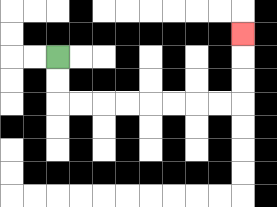{'start': '[2, 2]', 'end': '[10, 1]', 'path_directions': 'D,D,R,R,R,R,R,R,R,R,U,U,U', 'path_coordinates': '[[2, 2], [2, 3], [2, 4], [3, 4], [4, 4], [5, 4], [6, 4], [7, 4], [8, 4], [9, 4], [10, 4], [10, 3], [10, 2], [10, 1]]'}